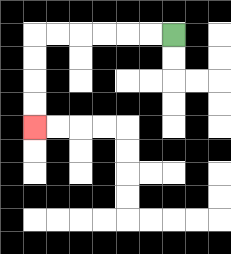{'start': '[7, 1]', 'end': '[1, 5]', 'path_directions': 'L,L,L,L,L,L,D,D,D,D', 'path_coordinates': '[[7, 1], [6, 1], [5, 1], [4, 1], [3, 1], [2, 1], [1, 1], [1, 2], [1, 3], [1, 4], [1, 5]]'}